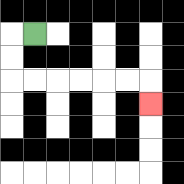{'start': '[1, 1]', 'end': '[6, 4]', 'path_directions': 'L,D,D,R,R,R,R,R,R,D', 'path_coordinates': '[[1, 1], [0, 1], [0, 2], [0, 3], [1, 3], [2, 3], [3, 3], [4, 3], [5, 3], [6, 3], [6, 4]]'}